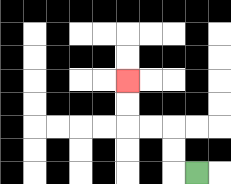{'start': '[8, 7]', 'end': '[5, 3]', 'path_directions': 'L,U,U,L,L,U,U', 'path_coordinates': '[[8, 7], [7, 7], [7, 6], [7, 5], [6, 5], [5, 5], [5, 4], [5, 3]]'}